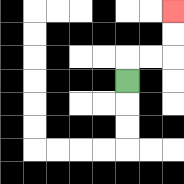{'start': '[5, 3]', 'end': '[7, 0]', 'path_directions': 'U,R,R,U,U', 'path_coordinates': '[[5, 3], [5, 2], [6, 2], [7, 2], [7, 1], [7, 0]]'}